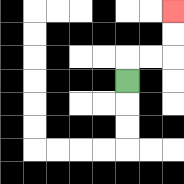{'start': '[5, 3]', 'end': '[7, 0]', 'path_directions': 'U,R,R,U,U', 'path_coordinates': '[[5, 3], [5, 2], [6, 2], [7, 2], [7, 1], [7, 0]]'}